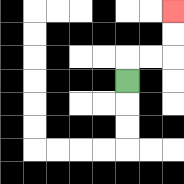{'start': '[5, 3]', 'end': '[7, 0]', 'path_directions': 'U,R,R,U,U', 'path_coordinates': '[[5, 3], [5, 2], [6, 2], [7, 2], [7, 1], [7, 0]]'}